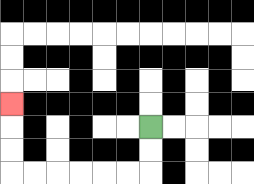{'start': '[6, 5]', 'end': '[0, 4]', 'path_directions': 'D,D,L,L,L,L,L,L,U,U,U', 'path_coordinates': '[[6, 5], [6, 6], [6, 7], [5, 7], [4, 7], [3, 7], [2, 7], [1, 7], [0, 7], [0, 6], [0, 5], [0, 4]]'}